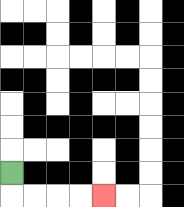{'start': '[0, 7]', 'end': '[4, 8]', 'path_directions': 'D,R,R,R,R', 'path_coordinates': '[[0, 7], [0, 8], [1, 8], [2, 8], [3, 8], [4, 8]]'}